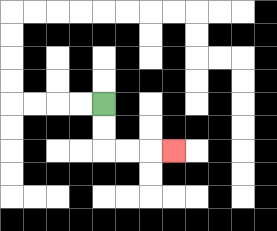{'start': '[4, 4]', 'end': '[7, 6]', 'path_directions': 'D,D,R,R,R', 'path_coordinates': '[[4, 4], [4, 5], [4, 6], [5, 6], [6, 6], [7, 6]]'}